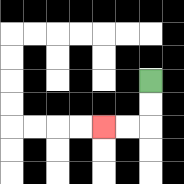{'start': '[6, 3]', 'end': '[4, 5]', 'path_directions': 'D,D,L,L', 'path_coordinates': '[[6, 3], [6, 4], [6, 5], [5, 5], [4, 5]]'}